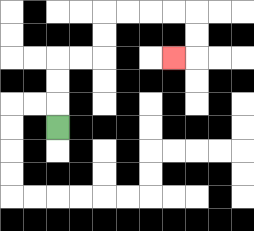{'start': '[2, 5]', 'end': '[7, 2]', 'path_directions': 'U,U,U,R,R,U,U,R,R,R,R,D,D,L', 'path_coordinates': '[[2, 5], [2, 4], [2, 3], [2, 2], [3, 2], [4, 2], [4, 1], [4, 0], [5, 0], [6, 0], [7, 0], [8, 0], [8, 1], [8, 2], [7, 2]]'}